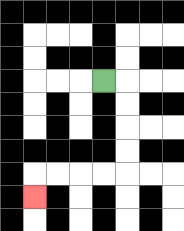{'start': '[4, 3]', 'end': '[1, 8]', 'path_directions': 'R,D,D,D,D,L,L,L,L,D', 'path_coordinates': '[[4, 3], [5, 3], [5, 4], [5, 5], [5, 6], [5, 7], [4, 7], [3, 7], [2, 7], [1, 7], [1, 8]]'}